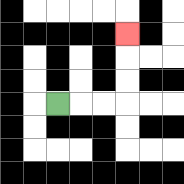{'start': '[2, 4]', 'end': '[5, 1]', 'path_directions': 'R,R,R,U,U,U', 'path_coordinates': '[[2, 4], [3, 4], [4, 4], [5, 4], [5, 3], [5, 2], [5, 1]]'}